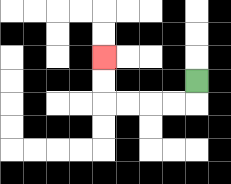{'start': '[8, 3]', 'end': '[4, 2]', 'path_directions': 'D,L,L,L,L,U,U', 'path_coordinates': '[[8, 3], [8, 4], [7, 4], [6, 4], [5, 4], [4, 4], [4, 3], [4, 2]]'}